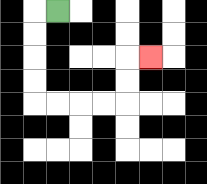{'start': '[2, 0]', 'end': '[6, 2]', 'path_directions': 'L,D,D,D,D,R,R,R,R,U,U,R', 'path_coordinates': '[[2, 0], [1, 0], [1, 1], [1, 2], [1, 3], [1, 4], [2, 4], [3, 4], [4, 4], [5, 4], [5, 3], [5, 2], [6, 2]]'}